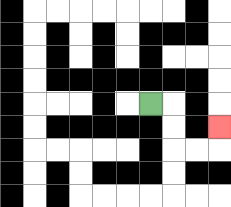{'start': '[6, 4]', 'end': '[9, 5]', 'path_directions': 'R,D,D,R,R,U', 'path_coordinates': '[[6, 4], [7, 4], [7, 5], [7, 6], [8, 6], [9, 6], [9, 5]]'}